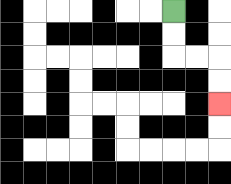{'start': '[7, 0]', 'end': '[9, 4]', 'path_directions': 'D,D,R,R,D,D', 'path_coordinates': '[[7, 0], [7, 1], [7, 2], [8, 2], [9, 2], [9, 3], [9, 4]]'}